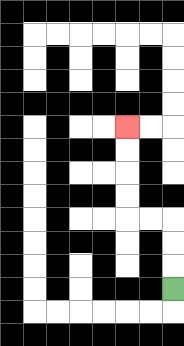{'start': '[7, 12]', 'end': '[5, 5]', 'path_directions': 'U,U,U,L,L,U,U,U,U', 'path_coordinates': '[[7, 12], [7, 11], [7, 10], [7, 9], [6, 9], [5, 9], [5, 8], [5, 7], [5, 6], [5, 5]]'}